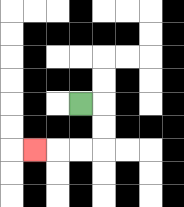{'start': '[3, 4]', 'end': '[1, 6]', 'path_directions': 'R,D,D,L,L,L', 'path_coordinates': '[[3, 4], [4, 4], [4, 5], [4, 6], [3, 6], [2, 6], [1, 6]]'}